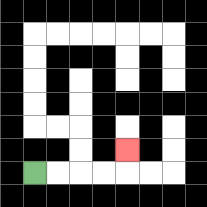{'start': '[1, 7]', 'end': '[5, 6]', 'path_directions': 'R,R,R,R,U', 'path_coordinates': '[[1, 7], [2, 7], [3, 7], [4, 7], [5, 7], [5, 6]]'}